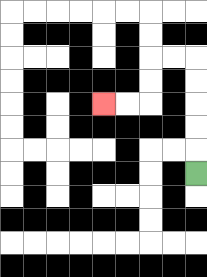{'start': '[8, 7]', 'end': '[4, 4]', 'path_directions': 'U,U,U,U,U,L,L,D,D,L,L', 'path_coordinates': '[[8, 7], [8, 6], [8, 5], [8, 4], [8, 3], [8, 2], [7, 2], [6, 2], [6, 3], [6, 4], [5, 4], [4, 4]]'}